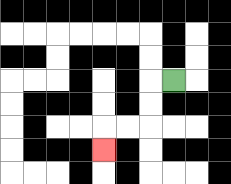{'start': '[7, 3]', 'end': '[4, 6]', 'path_directions': 'L,D,D,L,L,D', 'path_coordinates': '[[7, 3], [6, 3], [6, 4], [6, 5], [5, 5], [4, 5], [4, 6]]'}